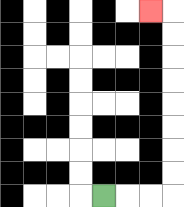{'start': '[4, 8]', 'end': '[6, 0]', 'path_directions': 'R,R,R,U,U,U,U,U,U,U,U,L', 'path_coordinates': '[[4, 8], [5, 8], [6, 8], [7, 8], [7, 7], [7, 6], [7, 5], [7, 4], [7, 3], [7, 2], [7, 1], [7, 0], [6, 0]]'}